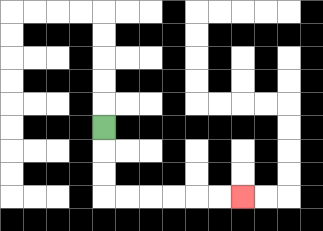{'start': '[4, 5]', 'end': '[10, 8]', 'path_directions': 'D,D,D,R,R,R,R,R,R', 'path_coordinates': '[[4, 5], [4, 6], [4, 7], [4, 8], [5, 8], [6, 8], [7, 8], [8, 8], [9, 8], [10, 8]]'}